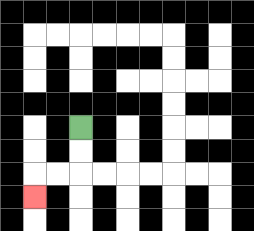{'start': '[3, 5]', 'end': '[1, 8]', 'path_directions': 'D,D,L,L,D', 'path_coordinates': '[[3, 5], [3, 6], [3, 7], [2, 7], [1, 7], [1, 8]]'}